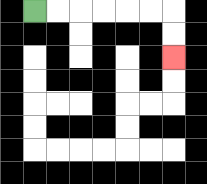{'start': '[1, 0]', 'end': '[7, 2]', 'path_directions': 'R,R,R,R,R,R,D,D', 'path_coordinates': '[[1, 0], [2, 0], [3, 0], [4, 0], [5, 0], [6, 0], [7, 0], [7, 1], [7, 2]]'}